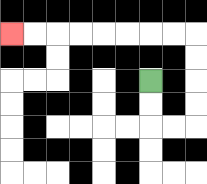{'start': '[6, 3]', 'end': '[0, 1]', 'path_directions': 'D,D,R,R,U,U,U,U,L,L,L,L,L,L,L,L', 'path_coordinates': '[[6, 3], [6, 4], [6, 5], [7, 5], [8, 5], [8, 4], [8, 3], [8, 2], [8, 1], [7, 1], [6, 1], [5, 1], [4, 1], [3, 1], [2, 1], [1, 1], [0, 1]]'}